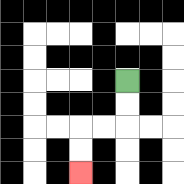{'start': '[5, 3]', 'end': '[3, 7]', 'path_directions': 'D,D,L,L,D,D', 'path_coordinates': '[[5, 3], [5, 4], [5, 5], [4, 5], [3, 5], [3, 6], [3, 7]]'}